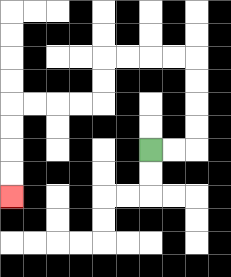{'start': '[6, 6]', 'end': '[0, 8]', 'path_directions': 'R,R,U,U,U,U,L,L,L,L,D,D,L,L,L,L,D,D,D,D', 'path_coordinates': '[[6, 6], [7, 6], [8, 6], [8, 5], [8, 4], [8, 3], [8, 2], [7, 2], [6, 2], [5, 2], [4, 2], [4, 3], [4, 4], [3, 4], [2, 4], [1, 4], [0, 4], [0, 5], [0, 6], [0, 7], [0, 8]]'}